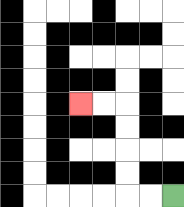{'start': '[7, 8]', 'end': '[3, 4]', 'path_directions': 'L,L,U,U,U,U,L,L', 'path_coordinates': '[[7, 8], [6, 8], [5, 8], [5, 7], [5, 6], [5, 5], [5, 4], [4, 4], [3, 4]]'}